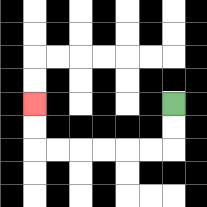{'start': '[7, 4]', 'end': '[1, 4]', 'path_directions': 'D,D,L,L,L,L,L,L,U,U', 'path_coordinates': '[[7, 4], [7, 5], [7, 6], [6, 6], [5, 6], [4, 6], [3, 6], [2, 6], [1, 6], [1, 5], [1, 4]]'}